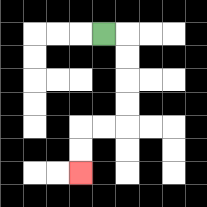{'start': '[4, 1]', 'end': '[3, 7]', 'path_directions': 'R,D,D,D,D,L,L,D,D', 'path_coordinates': '[[4, 1], [5, 1], [5, 2], [5, 3], [5, 4], [5, 5], [4, 5], [3, 5], [3, 6], [3, 7]]'}